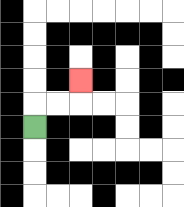{'start': '[1, 5]', 'end': '[3, 3]', 'path_directions': 'U,R,R,U', 'path_coordinates': '[[1, 5], [1, 4], [2, 4], [3, 4], [3, 3]]'}